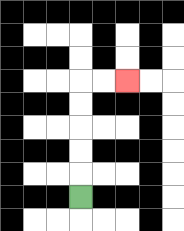{'start': '[3, 8]', 'end': '[5, 3]', 'path_directions': 'U,U,U,U,U,R,R', 'path_coordinates': '[[3, 8], [3, 7], [3, 6], [3, 5], [3, 4], [3, 3], [4, 3], [5, 3]]'}